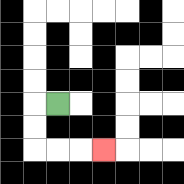{'start': '[2, 4]', 'end': '[4, 6]', 'path_directions': 'L,D,D,R,R,R', 'path_coordinates': '[[2, 4], [1, 4], [1, 5], [1, 6], [2, 6], [3, 6], [4, 6]]'}